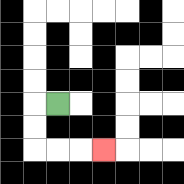{'start': '[2, 4]', 'end': '[4, 6]', 'path_directions': 'L,D,D,R,R,R', 'path_coordinates': '[[2, 4], [1, 4], [1, 5], [1, 6], [2, 6], [3, 6], [4, 6]]'}